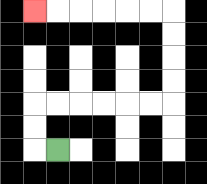{'start': '[2, 6]', 'end': '[1, 0]', 'path_directions': 'L,U,U,R,R,R,R,R,R,U,U,U,U,L,L,L,L,L,L', 'path_coordinates': '[[2, 6], [1, 6], [1, 5], [1, 4], [2, 4], [3, 4], [4, 4], [5, 4], [6, 4], [7, 4], [7, 3], [7, 2], [7, 1], [7, 0], [6, 0], [5, 0], [4, 0], [3, 0], [2, 0], [1, 0]]'}